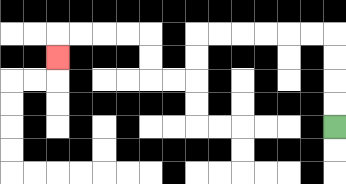{'start': '[14, 5]', 'end': '[2, 2]', 'path_directions': 'U,U,U,U,L,L,L,L,L,L,D,D,L,L,U,U,L,L,L,L,D', 'path_coordinates': '[[14, 5], [14, 4], [14, 3], [14, 2], [14, 1], [13, 1], [12, 1], [11, 1], [10, 1], [9, 1], [8, 1], [8, 2], [8, 3], [7, 3], [6, 3], [6, 2], [6, 1], [5, 1], [4, 1], [3, 1], [2, 1], [2, 2]]'}